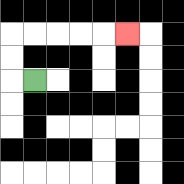{'start': '[1, 3]', 'end': '[5, 1]', 'path_directions': 'L,U,U,R,R,R,R,R', 'path_coordinates': '[[1, 3], [0, 3], [0, 2], [0, 1], [1, 1], [2, 1], [3, 1], [4, 1], [5, 1]]'}